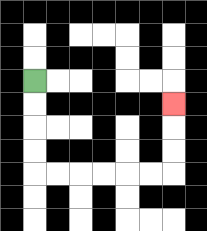{'start': '[1, 3]', 'end': '[7, 4]', 'path_directions': 'D,D,D,D,R,R,R,R,R,R,U,U,U', 'path_coordinates': '[[1, 3], [1, 4], [1, 5], [1, 6], [1, 7], [2, 7], [3, 7], [4, 7], [5, 7], [6, 7], [7, 7], [7, 6], [7, 5], [7, 4]]'}